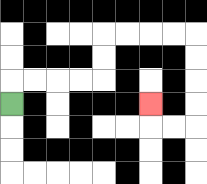{'start': '[0, 4]', 'end': '[6, 4]', 'path_directions': 'U,R,R,R,R,U,U,R,R,R,R,D,D,D,D,L,L,U', 'path_coordinates': '[[0, 4], [0, 3], [1, 3], [2, 3], [3, 3], [4, 3], [4, 2], [4, 1], [5, 1], [6, 1], [7, 1], [8, 1], [8, 2], [8, 3], [8, 4], [8, 5], [7, 5], [6, 5], [6, 4]]'}